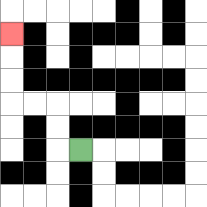{'start': '[3, 6]', 'end': '[0, 1]', 'path_directions': 'L,U,U,L,L,U,U,U', 'path_coordinates': '[[3, 6], [2, 6], [2, 5], [2, 4], [1, 4], [0, 4], [0, 3], [0, 2], [0, 1]]'}